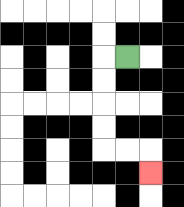{'start': '[5, 2]', 'end': '[6, 7]', 'path_directions': 'L,D,D,D,D,R,R,D', 'path_coordinates': '[[5, 2], [4, 2], [4, 3], [4, 4], [4, 5], [4, 6], [5, 6], [6, 6], [6, 7]]'}